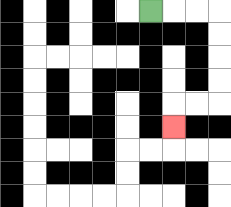{'start': '[6, 0]', 'end': '[7, 5]', 'path_directions': 'R,R,R,D,D,D,D,L,L,D', 'path_coordinates': '[[6, 0], [7, 0], [8, 0], [9, 0], [9, 1], [9, 2], [9, 3], [9, 4], [8, 4], [7, 4], [7, 5]]'}